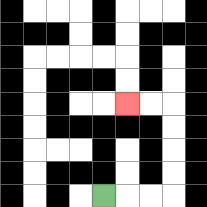{'start': '[4, 8]', 'end': '[5, 4]', 'path_directions': 'R,R,R,U,U,U,U,L,L', 'path_coordinates': '[[4, 8], [5, 8], [6, 8], [7, 8], [7, 7], [7, 6], [7, 5], [7, 4], [6, 4], [5, 4]]'}